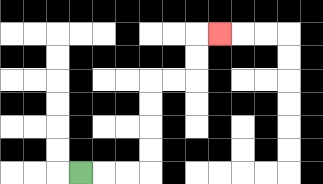{'start': '[3, 7]', 'end': '[9, 1]', 'path_directions': 'R,R,R,U,U,U,U,R,R,U,U,R', 'path_coordinates': '[[3, 7], [4, 7], [5, 7], [6, 7], [6, 6], [6, 5], [6, 4], [6, 3], [7, 3], [8, 3], [8, 2], [8, 1], [9, 1]]'}